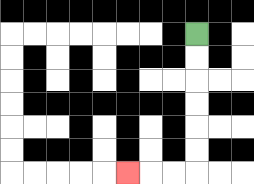{'start': '[8, 1]', 'end': '[5, 7]', 'path_directions': 'D,D,D,D,D,D,L,L,L', 'path_coordinates': '[[8, 1], [8, 2], [8, 3], [8, 4], [8, 5], [8, 6], [8, 7], [7, 7], [6, 7], [5, 7]]'}